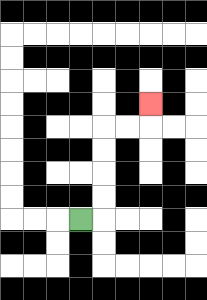{'start': '[3, 9]', 'end': '[6, 4]', 'path_directions': 'R,U,U,U,U,R,R,U', 'path_coordinates': '[[3, 9], [4, 9], [4, 8], [4, 7], [4, 6], [4, 5], [5, 5], [6, 5], [6, 4]]'}